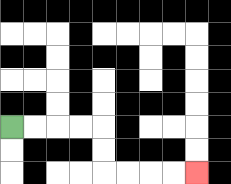{'start': '[0, 5]', 'end': '[8, 7]', 'path_directions': 'R,R,R,R,D,D,R,R,R,R', 'path_coordinates': '[[0, 5], [1, 5], [2, 5], [3, 5], [4, 5], [4, 6], [4, 7], [5, 7], [6, 7], [7, 7], [8, 7]]'}